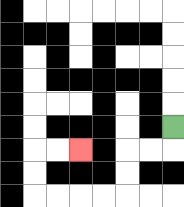{'start': '[7, 5]', 'end': '[3, 6]', 'path_directions': 'D,L,L,D,D,L,L,L,L,U,U,R,R', 'path_coordinates': '[[7, 5], [7, 6], [6, 6], [5, 6], [5, 7], [5, 8], [4, 8], [3, 8], [2, 8], [1, 8], [1, 7], [1, 6], [2, 6], [3, 6]]'}